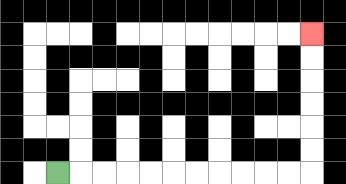{'start': '[2, 7]', 'end': '[13, 1]', 'path_directions': 'R,R,R,R,R,R,R,R,R,R,R,U,U,U,U,U,U', 'path_coordinates': '[[2, 7], [3, 7], [4, 7], [5, 7], [6, 7], [7, 7], [8, 7], [9, 7], [10, 7], [11, 7], [12, 7], [13, 7], [13, 6], [13, 5], [13, 4], [13, 3], [13, 2], [13, 1]]'}